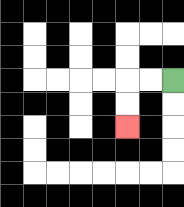{'start': '[7, 3]', 'end': '[5, 5]', 'path_directions': 'L,L,D,D', 'path_coordinates': '[[7, 3], [6, 3], [5, 3], [5, 4], [5, 5]]'}